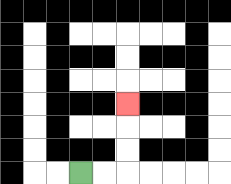{'start': '[3, 7]', 'end': '[5, 4]', 'path_directions': 'R,R,U,U,U', 'path_coordinates': '[[3, 7], [4, 7], [5, 7], [5, 6], [5, 5], [5, 4]]'}